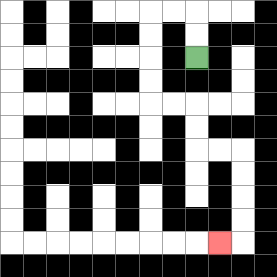{'start': '[8, 2]', 'end': '[9, 10]', 'path_directions': 'U,U,L,L,D,D,D,D,R,R,D,D,R,R,D,D,D,D,L', 'path_coordinates': '[[8, 2], [8, 1], [8, 0], [7, 0], [6, 0], [6, 1], [6, 2], [6, 3], [6, 4], [7, 4], [8, 4], [8, 5], [8, 6], [9, 6], [10, 6], [10, 7], [10, 8], [10, 9], [10, 10], [9, 10]]'}